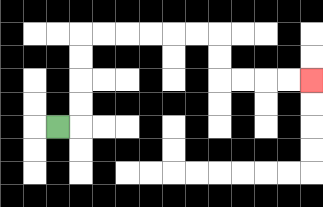{'start': '[2, 5]', 'end': '[13, 3]', 'path_directions': 'R,U,U,U,U,R,R,R,R,R,R,D,D,R,R,R,R', 'path_coordinates': '[[2, 5], [3, 5], [3, 4], [3, 3], [3, 2], [3, 1], [4, 1], [5, 1], [6, 1], [7, 1], [8, 1], [9, 1], [9, 2], [9, 3], [10, 3], [11, 3], [12, 3], [13, 3]]'}